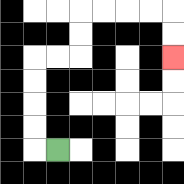{'start': '[2, 6]', 'end': '[7, 2]', 'path_directions': 'L,U,U,U,U,R,R,U,U,R,R,R,R,D,D', 'path_coordinates': '[[2, 6], [1, 6], [1, 5], [1, 4], [1, 3], [1, 2], [2, 2], [3, 2], [3, 1], [3, 0], [4, 0], [5, 0], [6, 0], [7, 0], [7, 1], [7, 2]]'}